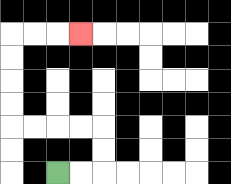{'start': '[2, 7]', 'end': '[3, 1]', 'path_directions': 'R,R,U,U,L,L,L,L,U,U,U,U,R,R,R', 'path_coordinates': '[[2, 7], [3, 7], [4, 7], [4, 6], [4, 5], [3, 5], [2, 5], [1, 5], [0, 5], [0, 4], [0, 3], [0, 2], [0, 1], [1, 1], [2, 1], [3, 1]]'}